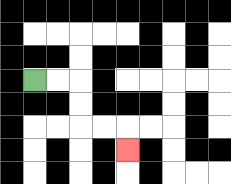{'start': '[1, 3]', 'end': '[5, 6]', 'path_directions': 'R,R,D,D,R,R,D', 'path_coordinates': '[[1, 3], [2, 3], [3, 3], [3, 4], [3, 5], [4, 5], [5, 5], [5, 6]]'}